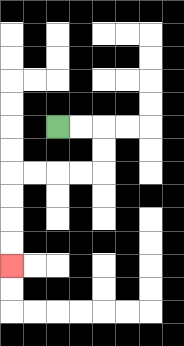{'start': '[2, 5]', 'end': '[0, 11]', 'path_directions': 'R,R,D,D,L,L,L,L,D,D,D,D', 'path_coordinates': '[[2, 5], [3, 5], [4, 5], [4, 6], [4, 7], [3, 7], [2, 7], [1, 7], [0, 7], [0, 8], [0, 9], [0, 10], [0, 11]]'}